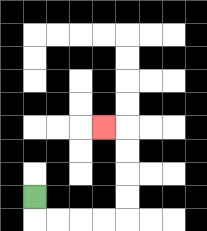{'start': '[1, 8]', 'end': '[4, 5]', 'path_directions': 'D,R,R,R,R,U,U,U,U,L', 'path_coordinates': '[[1, 8], [1, 9], [2, 9], [3, 9], [4, 9], [5, 9], [5, 8], [5, 7], [5, 6], [5, 5], [4, 5]]'}